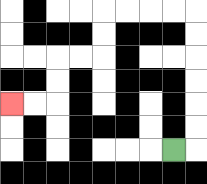{'start': '[7, 6]', 'end': '[0, 4]', 'path_directions': 'R,U,U,U,U,U,U,L,L,L,L,D,D,L,L,D,D,L,L', 'path_coordinates': '[[7, 6], [8, 6], [8, 5], [8, 4], [8, 3], [8, 2], [8, 1], [8, 0], [7, 0], [6, 0], [5, 0], [4, 0], [4, 1], [4, 2], [3, 2], [2, 2], [2, 3], [2, 4], [1, 4], [0, 4]]'}